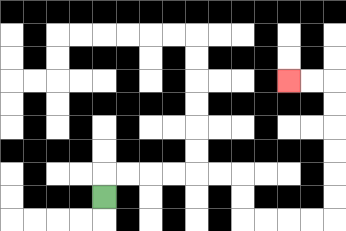{'start': '[4, 8]', 'end': '[12, 3]', 'path_directions': 'U,R,R,R,R,R,R,D,D,R,R,R,R,U,U,U,U,U,U,L,L', 'path_coordinates': '[[4, 8], [4, 7], [5, 7], [6, 7], [7, 7], [8, 7], [9, 7], [10, 7], [10, 8], [10, 9], [11, 9], [12, 9], [13, 9], [14, 9], [14, 8], [14, 7], [14, 6], [14, 5], [14, 4], [14, 3], [13, 3], [12, 3]]'}